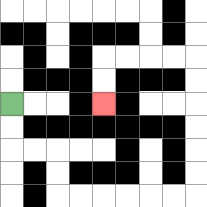{'start': '[0, 4]', 'end': '[4, 4]', 'path_directions': 'D,D,R,R,D,D,R,R,R,R,R,R,U,U,U,U,U,U,L,L,L,L,D,D', 'path_coordinates': '[[0, 4], [0, 5], [0, 6], [1, 6], [2, 6], [2, 7], [2, 8], [3, 8], [4, 8], [5, 8], [6, 8], [7, 8], [8, 8], [8, 7], [8, 6], [8, 5], [8, 4], [8, 3], [8, 2], [7, 2], [6, 2], [5, 2], [4, 2], [4, 3], [4, 4]]'}